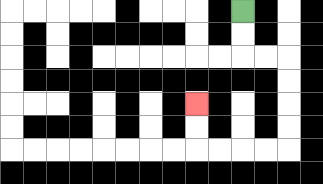{'start': '[10, 0]', 'end': '[8, 4]', 'path_directions': 'D,D,R,R,D,D,D,D,L,L,L,L,U,U', 'path_coordinates': '[[10, 0], [10, 1], [10, 2], [11, 2], [12, 2], [12, 3], [12, 4], [12, 5], [12, 6], [11, 6], [10, 6], [9, 6], [8, 6], [8, 5], [8, 4]]'}